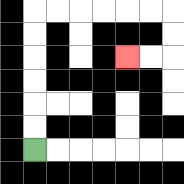{'start': '[1, 6]', 'end': '[5, 2]', 'path_directions': 'U,U,U,U,U,U,R,R,R,R,R,R,D,D,L,L', 'path_coordinates': '[[1, 6], [1, 5], [1, 4], [1, 3], [1, 2], [1, 1], [1, 0], [2, 0], [3, 0], [4, 0], [5, 0], [6, 0], [7, 0], [7, 1], [7, 2], [6, 2], [5, 2]]'}